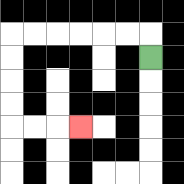{'start': '[6, 2]', 'end': '[3, 5]', 'path_directions': 'U,L,L,L,L,L,L,D,D,D,D,R,R,R', 'path_coordinates': '[[6, 2], [6, 1], [5, 1], [4, 1], [3, 1], [2, 1], [1, 1], [0, 1], [0, 2], [0, 3], [0, 4], [0, 5], [1, 5], [2, 5], [3, 5]]'}